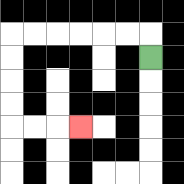{'start': '[6, 2]', 'end': '[3, 5]', 'path_directions': 'U,L,L,L,L,L,L,D,D,D,D,R,R,R', 'path_coordinates': '[[6, 2], [6, 1], [5, 1], [4, 1], [3, 1], [2, 1], [1, 1], [0, 1], [0, 2], [0, 3], [0, 4], [0, 5], [1, 5], [2, 5], [3, 5]]'}